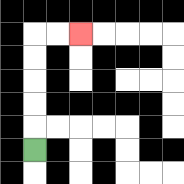{'start': '[1, 6]', 'end': '[3, 1]', 'path_directions': 'U,U,U,U,U,R,R', 'path_coordinates': '[[1, 6], [1, 5], [1, 4], [1, 3], [1, 2], [1, 1], [2, 1], [3, 1]]'}